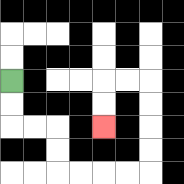{'start': '[0, 3]', 'end': '[4, 5]', 'path_directions': 'D,D,R,R,D,D,R,R,R,R,U,U,U,U,L,L,D,D', 'path_coordinates': '[[0, 3], [0, 4], [0, 5], [1, 5], [2, 5], [2, 6], [2, 7], [3, 7], [4, 7], [5, 7], [6, 7], [6, 6], [6, 5], [6, 4], [6, 3], [5, 3], [4, 3], [4, 4], [4, 5]]'}